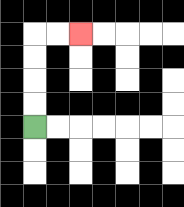{'start': '[1, 5]', 'end': '[3, 1]', 'path_directions': 'U,U,U,U,R,R', 'path_coordinates': '[[1, 5], [1, 4], [1, 3], [1, 2], [1, 1], [2, 1], [3, 1]]'}